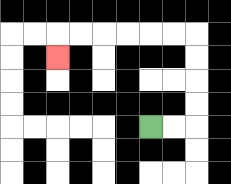{'start': '[6, 5]', 'end': '[2, 2]', 'path_directions': 'R,R,U,U,U,U,L,L,L,L,L,L,D', 'path_coordinates': '[[6, 5], [7, 5], [8, 5], [8, 4], [8, 3], [8, 2], [8, 1], [7, 1], [6, 1], [5, 1], [4, 1], [3, 1], [2, 1], [2, 2]]'}